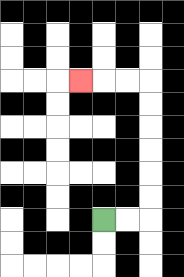{'start': '[4, 9]', 'end': '[3, 3]', 'path_directions': 'R,R,U,U,U,U,U,U,L,L,L', 'path_coordinates': '[[4, 9], [5, 9], [6, 9], [6, 8], [6, 7], [6, 6], [6, 5], [6, 4], [6, 3], [5, 3], [4, 3], [3, 3]]'}